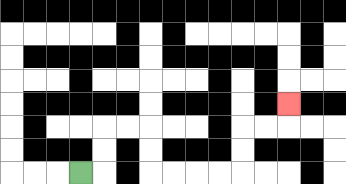{'start': '[3, 7]', 'end': '[12, 4]', 'path_directions': 'R,U,U,R,R,D,D,R,R,R,R,U,U,R,R,U', 'path_coordinates': '[[3, 7], [4, 7], [4, 6], [4, 5], [5, 5], [6, 5], [6, 6], [6, 7], [7, 7], [8, 7], [9, 7], [10, 7], [10, 6], [10, 5], [11, 5], [12, 5], [12, 4]]'}